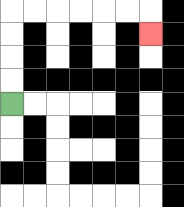{'start': '[0, 4]', 'end': '[6, 1]', 'path_directions': 'U,U,U,U,R,R,R,R,R,R,D', 'path_coordinates': '[[0, 4], [0, 3], [0, 2], [0, 1], [0, 0], [1, 0], [2, 0], [3, 0], [4, 0], [5, 0], [6, 0], [6, 1]]'}